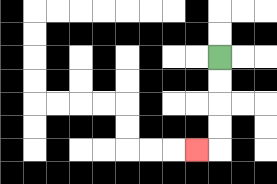{'start': '[9, 2]', 'end': '[8, 6]', 'path_directions': 'D,D,D,D,L', 'path_coordinates': '[[9, 2], [9, 3], [9, 4], [9, 5], [9, 6], [8, 6]]'}